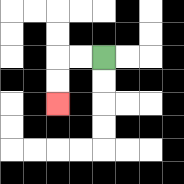{'start': '[4, 2]', 'end': '[2, 4]', 'path_directions': 'L,L,D,D', 'path_coordinates': '[[4, 2], [3, 2], [2, 2], [2, 3], [2, 4]]'}